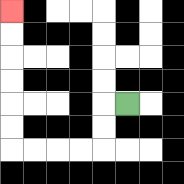{'start': '[5, 4]', 'end': '[0, 0]', 'path_directions': 'L,D,D,L,L,L,L,U,U,U,U,U,U', 'path_coordinates': '[[5, 4], [4, 4], [4, 5], [4, 6], [3, 6], [2, 6], [1, 6], [0, 6], [0, 5], [0, 4], [0, 3], [0, 2], [0, 1], [0, 0]]'}